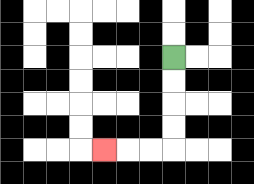{'start': '[7, 2]', 'end': '[4, 6]', 'path_directions': 'D,D,D,D,L,L,L', 'path_coordinates': '[[7, 2], [7, 3], [7, 4], [7, 5], [7, 6], [6, 6], [5, 6], [4, 6]]'}